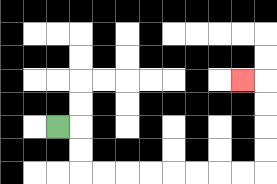{'start': '[2, 5]', 'end': '[10, 3]', 'path_directions': 'R,D,D,R,R,R,R,R,R,R,R,U,U,U,U,L', 'path_coordinates': '[[2, 5], [3, 5], [3, 6], [3, 7], [4, 7], [5, 7], [6, 7], [7, 7], [8, 7], [9, 7], [10, 7], [11, 7], [11, 6], [11, 5], [11, 4], [11, 3], [10, 3]]'}